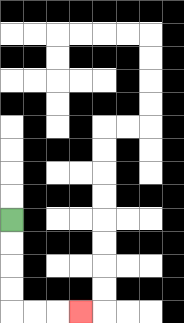{'start': '[0, 9]', 'end': '[3, 13]', 'path_directions': 'D,D,D,D,R,R,R', 'path_coordinates': '[[0, 9], [0, 10], [0, 11], [0, 12], [0, 13], [1, 13], [2, 13], [3, 13]]'}